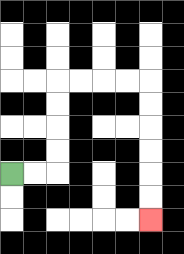{'start': '[0, 7]', 'end': '[6, 9]', 'path_directions': 'R,R,U,U,U,U,R,R,R,R,D,D,D,D,D,D', 'path_coordinates': '[[0, 7], [1, 7], [2, 7], [2, 6], [2, 5], [2, 4], [2, 3], [3, 3], [4, 3], [5, 3], [6, 3], [6, 4], [6, 5], [6, 6], [6, 7], [6, 8], [6, 9]]'}